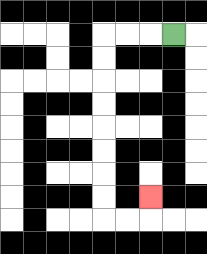{'start': '[7, 1]', 'end': '[6, 8]', 'path_directions': 'L,L,L,D,D,D,D,D,D,D,D,R,R,U', 'path_coordinates': '[[7, 1], [6, 1], [5, 1], [4, 1], [4, 2], [4, 3], [4, 4], [4, 5], [4, 6], [4, 7], [4, 8], [4, 9], [5, 9], [6, 9], [6, 8]]'}